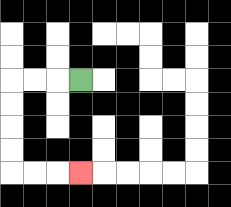{'start': '[3, 3]', 'end': '[3, 7]', 'path_directions': 'L,L,L,D,D,D,D,R,R,R', 'path_coordinates': '[[3, 3], [2, 3], [1, 3], [0, 3], [0, 4], [0, 5], [0, 6], [0, 7], [1, 7], [2, 7], [3, 7]]'}